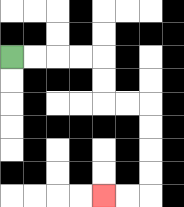{'start': '[0, 2]', 'end': '[4, 8]', 'path_directions': 'R,R,R,R,D,D,R,R,D,D,D,D,L,L', 'path_coordinates': '[[0, 2], [1, 2], [2, 2], [3, 2], [4, 2], [4, 3], [4, 4], [5, 4], [6, 4], [6, 5], [6, 6], [6, 7], [6, 8], [5, 8], [4, 8]]'}